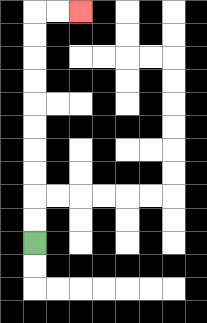{'start': '[1, 10]', 'end': '[3, 0]', 'path_directions': 'U,U,U,U,U,U,U,U,U,U,R,R', 'path_coordinates': '[[1, 10], [1, 9], [1, 8], [1, 7], [1, 6], [1, 5], [1, 4], [1, 3], [1, 2], [1, 1], [1, 0], [2, 0], [3, 0]]'}